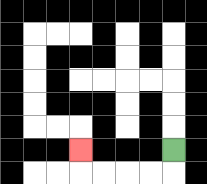{'start': '[7, 6]', 'end': '[3, 6]', 'path_directions': 'D,L,L,L,L,U', 'path_coordinates': '[[7, 6], [7, 7], [6, 7], [5, 7], [4, 7], [3, 7], [3, 6]]'}